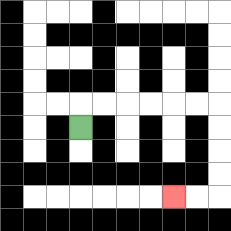{'start': '[3, 5]', 'end': '[7, 8]', 'path_directions': 'U,R,R,R,R,R,R,D,D,D,D,L,L', 'path_coordinates': '[[3, 5], [3, 4], [4, 4], [5, 4], [6, 4], [7, 4], [8, 4], [9, 4], [9, 5], [9, 6], [9, 7], [9, 8], [8, 8], [7, 8]]'}